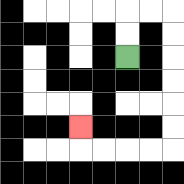{'start': '[5, 2]', 'end': '[3, 5]', 'path_directions': 'U,U,R,R,D,D,D,D,D,D,L,L,L,L,U', 'path_coordinates': '[[5, 2], [5, 1], [5, 0], [6, 0], [7, 0], [7, 1], [7, 2], [7, 3], [7, 4], [7, 5], [7, 6], [6, 6], [5, 6], [4, 6], [3, 6], [3, 5]]'}